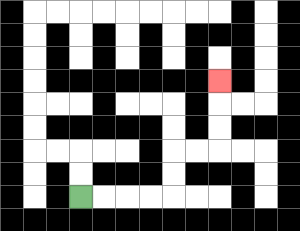{'start': '[3, 8]', 'end': '[9, 3]', 'path_directions': 'R,R,R,R,U,U,R,R,U,U,U', 'path_coordinates': '[[3, 8], [4, 8], [5, 8], [6, 8], [7, 8], [7, 7], [7, 6], [8, 6], [9, 6], [9, 5], [9, 4], [9, 3]]'}